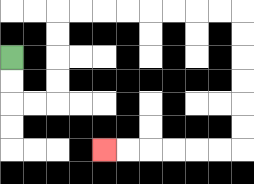{'start': '[0, 2]', 'end': '[4, 6]', 'path_directions': 'D,D,R,R,U,U,U,U,R,R,R,R,R,R,R,R,D,D,D,D,D,D,L,L,L,L,L,L', 'path_coordinates': '[[0, 2], [0, 3], [0, 4], [1, 4], [2, 4], [2, 3], [2, 2], [2, 1], [2, 0], [3, 0], [4, 0], [5, 0], [6, 0], [7, 0], [8, 0], [9, 0], [10, 0], [10, 1], [10, 2], [10, 3], [10, 4], [10, 5], [10, 6], [9, 6], [8, 6], [7, 6], [6, 6], [5, 6], [4, 6]]'}